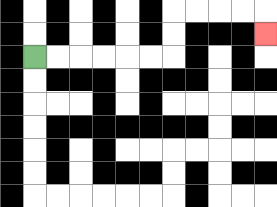{'start': '[1, 2]', 'end': '[11, 1]', 'path_directions': 'R,R,R,R,R,R,U,U,R,R,R,R,D', 'path_coordinates': '[[1, 2], [2, 2], [3, 2], [4, 2], [5, 2], [6, 2], [7, 2], [7, 1], [7, 0], [8, 0], [9, 0], [10, 0], [11, 0], [11, 1]]'}